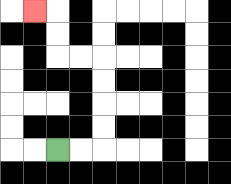{'start': '[2, 6]', 'end': '[1, 0]', 'path_directions': 'R,R,U,U,U,U,L,L,U,U,L', 'path_coordinates': '[[2, 6], [3, 6], [4, 6], [4, 5], [4, 4], [4, 3], [4, 2], [3, 2], [2, 2], [2, 1], [2, 0], [1, 0]]'}